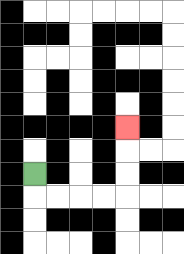{'start': '[1, 7]', 'end': '[5, 5]', 'path_directions': 'D,R,R,R,R,U,U,U', 'path_coordinates': '[[1, 7], [1, 8], [2, 8], [3, 8], [4, 8], [5, 8], [5, 7], [5, 6], [5, 5]]'}